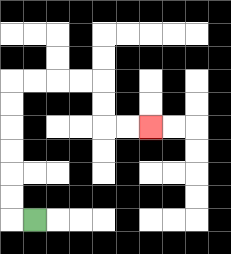{'start': '[1, 9]', 'end': '[6, 5]', 'path_directions': 'L,U,U,U,U,U,U,R,R,R,R,D,D,R,R', 'path_coordinates': '[[1, 9], [0, 9], [0, 8], [0, 7], [0, 6], [0, 5], [0, 4], [0, 3], [1, 3], [2, 3], [3, 3], [4, 3], [4, 4], [4, 5], [5, 5], [6, 5]]'}